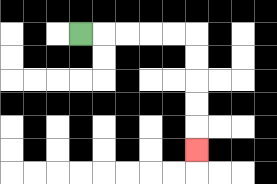{'start': '[3, 1]', 'end': '[8, 6]', 'path_directions': 'R,R,R,R,R,D,D,D,D,D', 'path_coordinates': '[[3, 1], [4, 1], [5, 1], [6, 1], [7, 1], [8, 1], [8, 2], [8, 3], [8, 4], [8, 5], [8, 6]]'}